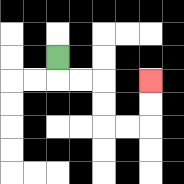{'start': '[2, 2]', 'end': '[6, 3]', 'path_directions': 'D,R,R,D,D,R,R,U,U', 'path_coordinates': '[[2, 2], [2, 3], [3, 3], [4, 3], [4, 4], [4, 5], [5, 5], [6, 5], [6, 4], [6, 3]]'}